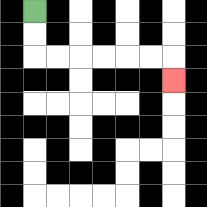{'start': '[1, 0]', 'end': '[7, 3]', 'path_directions': 'D,D,R,R,R,R,R,R,D', 'path_coordinates': '[[1, 0], [1, 1], [1, 2], [2, 2], [3, 2], [4, 2], [5, 2], [6, 2], [7, 2], [7, 3]]'}